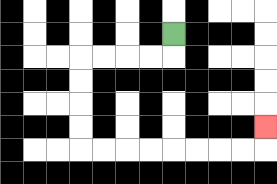{'start': '[7, 1]', 'end': '[11, 5]', 'path_directions': 'D,L,L,L,L,D,D,D,D,R,R,R,R,R,R,R,R,U', 'path_coordinates': '[[7, 1], [7, 2], [6, 2], [5, 2], [4, 2], [3, 2], [3, 3], [3, 4], [3, 5], [3, 6], [4, 6], [5, 6], [6, 6], [7, 6], [8, 6], [9, 6], [10, 6], [11, 6], [11, 5]]'}